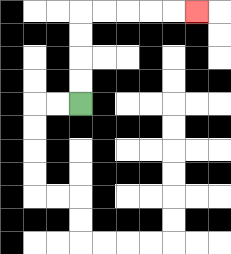{'start': '[3, 4]', 'end': '[8, 0]', 'path_directions': 'U,U,U,U,R,R,R,R,R', 'path_coordinates': '[[3, 4], [3, 3], [3, 2], [3, 1], [3, 0], [4, 0], [5, 0], [6, 0], [7, 0], [8, 0]]'}